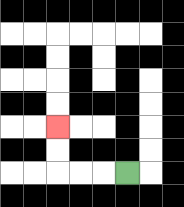{'start': '[5, 7]', 'end': '[2, 5]', 'path_directions': 'L,L,L,U,U', 'path_coordinates': '[[5, 7], [4, 7], [3, 7], [2, 7], [2, 6], [2, 5]]'}